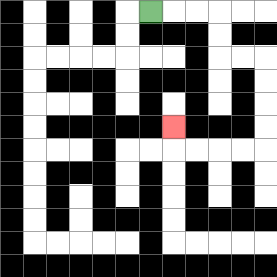{'start': '[6, 0]', 'end': '[7, 5]', 'path_directions': 'R,R,R,D,D,R,R,D,D,D,D,L,L,L,L,U', 'path_coordinates': '[[6, 0], [7, 0], [8, 0], [9, 0], [9, 1], [9, 2], [10, 2], [11, 2], [11, 3], [11, 4], [11, 5], [11, 6], [10, 6], [9, 6], [8, 6], [7, 6], [7, 5]]'}